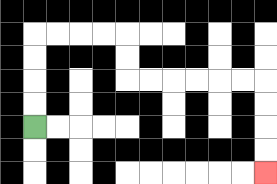{'start': '[1, 5]', 'end': '[11, 7]', 'path_directions': 'U,U,U,U,R,R,R,R,D,D,R,R,R,R,R,R,D,D,D,D', 'path_coordinates': '[[1, 5], [1, 4], [1, 3], [1, 2], [1, 1], [2, 1], [3, 1], [4, 1], [5, 1], [5, 2], [5, 3], [6, 3], [7, 3], [8, 3], [9, 3], [10, 3], [11, 3], [11, 4], [11, 5], [11, 6], [11, 7]]'}